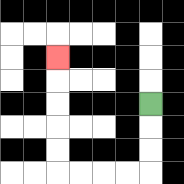{'start': '[6, 4]', 'end': '[2, 2]', 'path_directions': 'D,D,D,L,L,L,L,U,U,U,U,U', 'path_coordinates': '[[6, 4], [6, 5], [6, 6], [6, 7], [5, 7], [4, 7], [3, 7], [2, 7], [2, 6], [2, 5], [2, 4], [2, 3], [2, 2]]'}